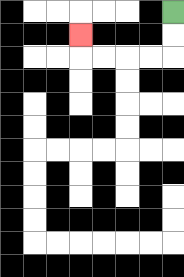{'start': '[7, 0]', 'end': '[3, 1]', 'path_directions': 'D,D,L,L,L,L,U', 'path_coordinates': '[[7, 0], [7, 1], [7, 2], [6, 2], [5, 2], [4, 2], [3, 2], [3, 1]]'}